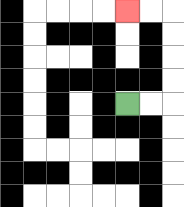{'start': '[5, 4]', 'end': '[5, 0]', 'path_directions': 'R,R,U,U,U,U,L,L', 'path_coordinates': '[[5, 4], [6, 4], [7, 4], [7, 3], [7, 2], [7, 1], [7, 0], [6, 0], [5, 0]]'}